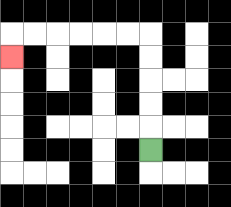{'start': '[6, 6]', 'end': '[0, 2]', 'path_directions': 'U,U,U,U,U,L,L,L,L,L,L,D', 'path_coordinates': '[[6, 6], [6, 5], [6, 4], [6, 3], [6, 2], [6, 1], [5, 1], [4, 1], [3, 1], [2, 1], [1, 1], [0, 1], [0, 2]]'}